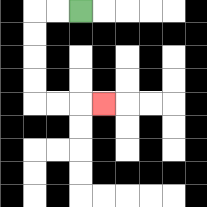{'start': '[3, 0]', 'end': '[4, 4]', 'path_directions': 'L,L,D,D,D,D,R,R,R', 'path_coordinates': '[[3, 0], [2, 0], [1, 0], [1, 1], [1, 2], [1, 3], [1, 4], [2, 4], [3, 4], [4, 4]]'}